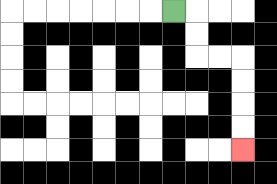{'start': '[7, 0]', 'end': '[10, 6]', 'path_directions': 'R,D,D,R,R,D,D,D,D', 'path_coordinates': '[[7, 0], [8, 0], [8, 1], [8, 2], [9, 2], [10, 2], [10, 3], [10, 4], [10, 5], [10, 6]]'}